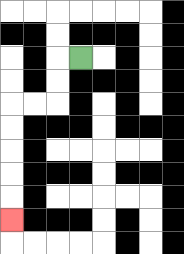{'start': '[3, 2]', 'end': '[0, 9]', 'path_directions': 'L,D,D,L,L,D,D,D,D,D', 'path_coordinates': '[[3, 2], [2, 2], [2, 3], [2, 4], [1, 4], [0, 4], [0, 5], [0, 6], [0, 7], [0, 8], [0, 9]]'}